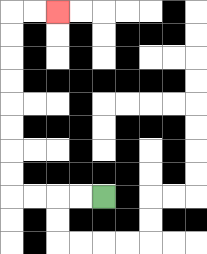{'start': '[4, 8]', 'end': '[2, 0]', 'path_directions': 'L,L,L,L,U,U,U,U,U,U,U,U,R,R', 'path_coordinates': '[[4, 8], [3, 8], [2, 8], [1, 8], [0, 8], [0, 7], [0, 6], [0, 5], [0, 4], [0, 3], [0, 2], [0, 1], [0, 0], [1, 0], [2, 0]]'}